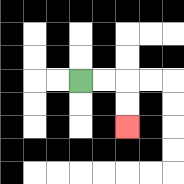{'start': '[3, 3]', 'end': '[5, 5]', 'path_directions': 'R,R,D,D', 'path_coordinates': '[[3, 3], [4, 3], [5, 3], [5, 4], [5, 5]]'}